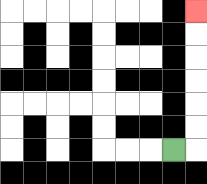{'start': '[7, 6]', 'end': '[8, 0]', 'path_directions': 'R,U,U,U,U,U,U', 'path_coordinates': '[[7, 6], [8, 6], [8, 5], [8, 4], [8, 3], [8, 2], [8, 1], [8, 0]]'}